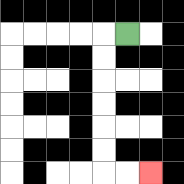{'start': '[5, 1]', 'end': '[6, 7]', 'path_directions': 'L,D,D,D,D,D,D,R,R', 'path_coordinates': '[[5, 1], [4, 1], [4, 2], [4, 3], [4, 4], [4, 5], [4, 6], [4, 7], [5, 7], [6, 7]]'}